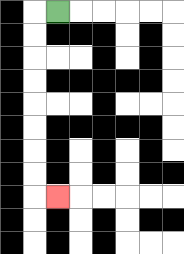{'start': '[2, 0]', 'end': '[2, 8]', 'path_directions': 'L,D,D,D,D,D,D,D,D,R', 'path_coordinates': '[[2, 0], [1, 0], [1, 1], [1, 2], [1, 3], [1, 4], [1, 5], [1, 6], [1, 7], [1, 8], [2, 8]]'}